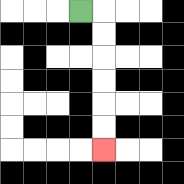{'start': '[3, 0]', 'end': '[4, 6]', 'path_directions': 'R,D,D,D,D,D,D', 'path_coordinates': '[[3, 0], [4, 0], [4, 1], [4, 2], [4, 3], [4, 4], [4, 5], [4, 6]]'}